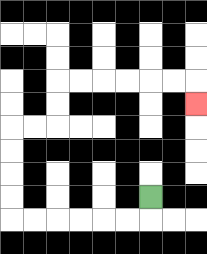{'start': '[6, 8]', 'end': '[8, 4]', 'path_directions': 'D,L,L,L,L,L,L,U,U,U,U,R,R,U,U,R,R,R,R,R,R,D', 'path_coordinates': '[[6, 8], [6, 9], [5, 9], [4, 9], [3, 9], [2, 9], [1, 9], [0, 9], [0, 8], [0, 7], [0, 6], [0, 5], [1, 5], [2, 5], [2, 4], [2, 3], [3, 3], [4, 3], [5, 3], [6, 3], [7, 3], [8, 3], [8, 4]]'}